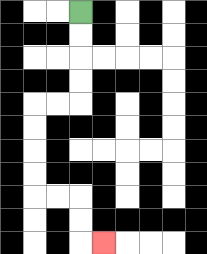{'start': '[3, 0]', 'end': '[4, 10]', 'path_directions': 'D,D,D,D,L,L,D,D,D,D,R,R,D,D,R', 'path_coordinates': '[[3, 0], [3, 1], [3, 2], [3, 3], [3, 4], [2, 4], [1, 4], [1, 5], [1, 6], [1, 7], [1, 8], [2, 8], [3, 8], [3, 9], [3, 10], [4, 10]]'}